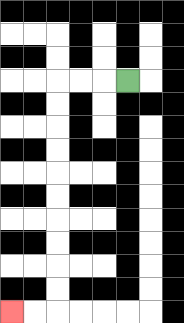{'start': '[5, 3]', 'end': '[0, 13]', 'path_directions': 'L,L,L,D,D,D,D,D,D,D,D,D,D,L,L', 'path_coordinates': '[[5, 3], [4, 3], [3, 3], [2, 3], [2, 4], [2, 5], [2, 6], [2, 7], [2, 8], [2, 9], [2, 10], [2, 11], [2, 12], [2, 13], [1, 13], [0, 13]]'}